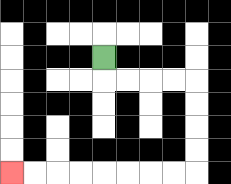{'start': '[4, 2]', 'end': '[0, 7]', 'path_directions': 'D,R,R,R,R,D,D,D,D,L,L,L,L,L,L,L,L', 'path_coordinates': '[[4, 2], [4, 3], [5, 3], [6, 3], [7, 3], [8, 3], [8, 4], [8, 5], [8, 6], [8, 7], [7, 7], [6, 7], [5, 7], [4, 7], [3, 7], [2, 7], [1, 7], [0, 7]]'}